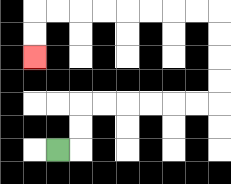{'start': '[2, 6]', 'end': '[1, 2]', 'path_directions': 'R,U,U,R,R,R,R,R,R,U,U,U,U,L,L,L,L,L,L,L,L,D,D', 'path_coordinates': '[[2, 6], [3, 6], [3, 5], [3, 4], [4, 4], [5, 4], [6, 4], [7, 4], [8, 4], [9, 4], [9, 3], [9, 2], [9, 1], [9, 0], [8, 0], [7, 0], [6, 0], [5, 0], [4, 0], [3, 0], [2, 0], [1, 0], [1, 1], [1, 2]]'}